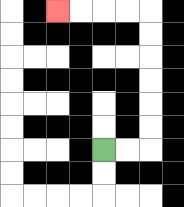{'start': '[4, 6]', 'end': '[2, 0]', 'path_directions': 'R,R,U,U,U,U,U,U,L,L,L,L', 'path_coordinates': '[[4, 6], [5, 6], [6, 6], [6, 5], [6, 4], [6, 3], [6, 2], [6, 1], [6, 0], [5, 0], [4, 0], [3, 0], [2, 0]]'}